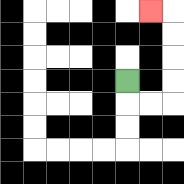{'start': '[5, 3]', 'end': '[6, 0]', 'path_directions': 'D,R,R,U,U,U,U,L', 'path_coordinates': '[[5, 3], [5, 4], [6, 4], [7, 4], [7, 3], [7, 2], [7, 1], [7, 0], [6, 0]]'}